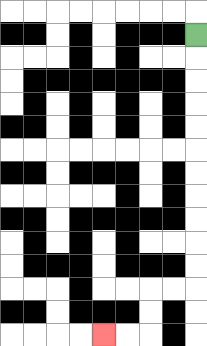{'start': '[8, 1]', 'end': '[4, 14]', 'path_directions': 'D,D,D,D,D,D,D,D,D,D,D,L,L,D,D,L,L', 'path_coordinates': '[[8, 1], [8, 2], [8, 3], [8, 4], [8, 5], [8, 6], [8, 7], [8, 8], [8, 9], [8, 10], [8, 11], [8, 12], [7, 12], [6, 12], [6, 13], [6, 14], [5, 14], [4, 14]]'}